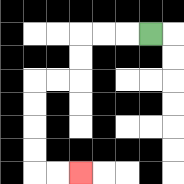{'start': '[6, 1]', 'end': '[3, 7]', 'path_directions': 'L,L,L,D,D,L,L,D,D,D,D,R,R', 'path_coordinates': '[[6, 1], [5, 1], [4, 1], [3, 1], [3, 2], [3, 3], [2, 3], [1, 3], [1, 4], [1, 5], [1, 6], [1, 7], [2, 7], [3, 7]]'}